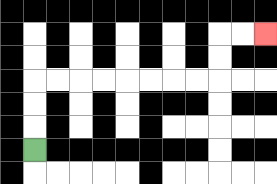{'start': '[1, 6]', 'end': '[11, 1]', 'path_directions': 'U,U,U,R,R,R,R,R,R,R,R,U,U,R,R', 'path_coordinates': '[[1, 6], [1, 5], [1, 4], [1, 3], [2, 3], [3, 3], [4, 3], [5, 3], [6, 3], [7, 3], [8, 3], [9, 3], [9, 2], [9, 1], [10, 1], [11, 1]]'}